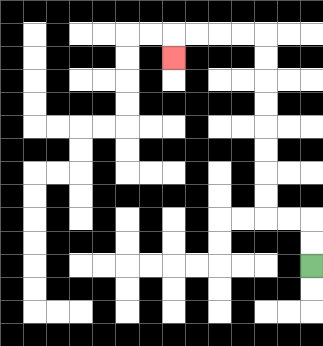{'start': '[13, 11]', 'end': '[7, 2]', 'path_directions': 'U,U,L,L,U,U,U,U,U,U,U,U,L,L,L,L,D', 'path_coordinates': '[[13, 11], [13, 10], [13, 9], [12, 9], [11, 9], [11, 8], [11, 7], [11, 6], [11, 5], [11, 4], [11, 3], [11, 2], [11, 1], [10, 1], [9, 1], [8, 1], [7, 1], [7, 2]]'}